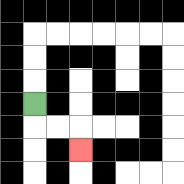{'start': '[1, 4]', 'end': '[3, 6]', 'path_directions': 'D,R,R,D', 'path_coordinates': '[[1, 4], [1, 5], [2, 5], [3, 5], [3, 6]]'}